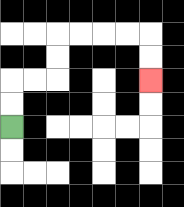{'start': '[0, 5]', 'end': '[6, 3]', 'path_directions': 'U,U,R,R,U,U,R,R,R,R,D,D', 'path_coordinates': '[[0, 5], [0, 4], [0, 3], [1, 3], [2, 3], [2, 2], [2, 1], [3, 1], [4, 1], [5, 1], [6, 1], [6, 2], [6, 3]]'}